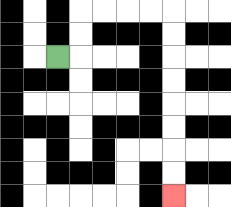{'start': '[2, 2]', 'end': '[7, 8]', 'path_directions': 'R,U,U,R,R,R,R,D,D,D,D,D,D,D,D', 'path_coordinates': '[[2, 2], [3, 2], [3, 1], [3, 0], [4, 0], [5, 0], [6, 0], [7, 0], [7, 1], [7, 2], [7, 3], [7, 4], [7, 5], [7, 6], [7, 7], [7, 8]]'}